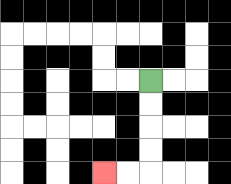{'start': '[6, 3]', 'end': '[4, 7]', 'path_directions': 'D,D,D,D,L,L', 'path_coordinates': '[[6, 3], [6, 4], [6, 5], [6, 6], [6, 7], [5, 7], [4, 7]]'}